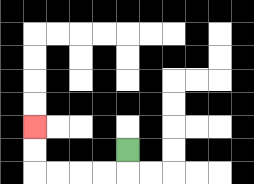{'start': '[5, 6]', 'end': '[1, 5]', 'path_directions': 'D,L,L,L,L,U,U', 'path_coordinates': '[[5, 6], [5, 7], [4, 7], [3, 7], [2, 7], [1, 7], [1, 6], [1, 5]]'}